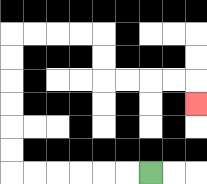{'start': '[6, 7]', 'end': '[8, 4]', 'path_directions': 'L,L,L,L,L,L,U,U,U,U,U,U,R,R,R,R,D,D,R,R,R,R,D', 'path_coordinates': '[[6, 7], [5, 7], [4, 7], [3, 7], [2, 7], [1, 7], [0, 7], [0, 6], [0, 5], [0, 4], [0, 3], [0, 2], [0, 1], [1, 1], [2, 1], [3, 1], [4, 1], [4, 2], [4, 3], [5, 3], [6, 3], [7, 3], [8, 3], [8, 4]]'}